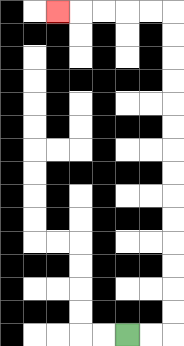{'start': '[5, 14]', 'end': '[2, 0]', 'path_directions': 'R,R,U,U,U,U,U,U,U,U,U,U,U,U,U,U,L,L,L,L,L', 'path_coordinates': '[[5, 14], [6, 14], [7, 14], [7, 13], [7, 12], [7, 11], [7, 10], [7, 9], [7, 8], [7, 7], [7, 6], [7, 5], [7, 4], [7, 3], [7, 2], [7, 1], [7, 0], [6, 0], [5, 0], [4, 0], [3, 0], [2, 0]]'}